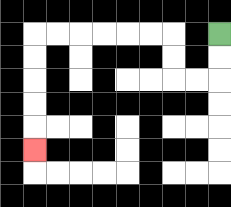{'start': '[9, 1]', 'end': '[1, 6]', 'path_directions': 'D,D,L,L,U,U,L,L,L,L,L,L,D,D,D,D,D', 'path_coordinates': '[[9, 1], [9, 2], [9, 3], [8, 3], [7, 3], [7, 2], [7, 1], [6, 1], [5, 1], [4, 1], [3, 1], [2, 1], [1, 1], [1, 2], [1, 3], [1, 4], [1, 5], [1, 6]]'}